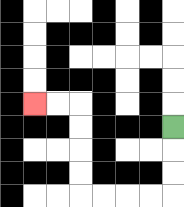{'start': '[7, 5]', 'end': '[1, 4]', 'path_directions': 'D,D,D,L,L,L,L,U,U,U,U,L,L', 'path_coordinates': '[[7, 5], [7, 6], [7, 7], [7, 8], [6, 8], [5, 8], [4, 8], [3, 8], [3, 7], [3, 6], [3, 5], [3, 4], [2, 4], [1, 4]]'}